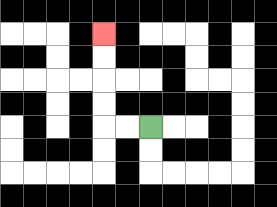{'start': '[6, 5]', 'end': '[4, 1]', 'path_directions': 'L,L,U,U,U,U', 'path_coordinates': '[[6, 5], [5, 5], [4, 5], [4, 4], [4, 3], [4, 2], [4, 1]]'}